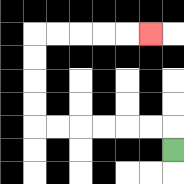{'start': '[7, 6]', 'end': '[6, 1]', 'path_directions': 'U,L,L,L,L,L,L,U,U,U,U,R,R,R,R,R', 'path_coordinates': '[[7, 6], [7, 5], [6, 5], [5, 5], [4, 5], [3, 5], [2, 5], [1, 5], [1, 4], [1, 3], [1, 2], [1, 1], [2, 1], [3, 1], [4, 1], [5, 1], [6, 1]]'}